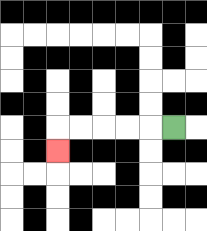{'start': '[7, 5]', 'end': '[2, 6]', 'path_directions': 'L,L,L,L,L,D', 'path_coordinates': '[[7, 5], [6, 5], [5, 5], [4, 5], [3, 5], [2, 5], [2, 6]]'}